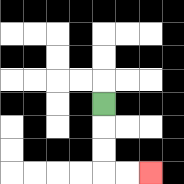{'start': '[4, 4]', 'end': '[6, 7]', 'path_directions': 'D,D,D,R,R', 'path_coordinates': '[[4, 4], [4, 5], [4, 6], [4, 7], [5, 7], [6, 7]]'}